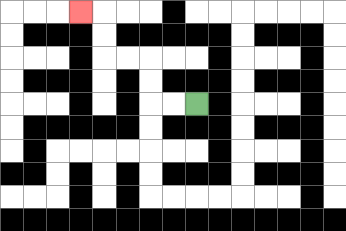{'start': '[8, 4]', 'end': '[3, 0]', 'path_directions': 'L,L,U,U,L,L,U,U,L', 'path_coordinates': '[[8, 4], [7, 4], [6, 4], [6, 3], [6, 2], [5, 2], [4, 2], [4, 1], [4, 0], [3, 0]]'}